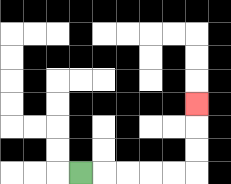{'start': '[3, 7]', 'end': '[8, 4]', 'path_directions': 'R,R,R,R,R,U,U,U', 'path_coordinates': '[[3, 7], [4, 7], [5, 7], [6, 7], [7, 7], [8, 7], [8, 6], [8, 5], [8, 4]]'}